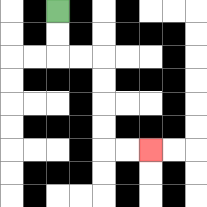{'start': '[2, 0]', 'end': '[6, 6]', 'path_directions': 'D,D,R,R,D,D,D,D,R,R', 'path_coordinates': '[[2, 0], [2, 1], [2, 2], [3, 2], [4, 2], [4, 3], [4, 4], [4, 5], [4, 6], [5, 6], [6, 6]]'}